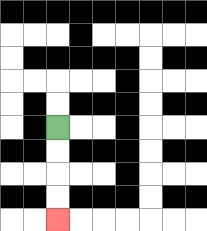{'start': '[2, 5]', 'end': '[2, 9]', 'path_directions': 'D,D,D,D', 'path_coordinates': '[[2, 5], [2, 6], [2, 7], [2, 8], [2, 9]]'}